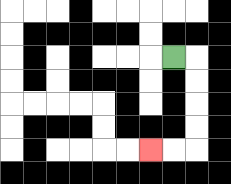{'start': '[7, 2]', 'end': '[6, 6]', 'path_directions': 'R,D,D,D,D,L,L', 'path_coordinates': '[[7, 2], [8, 2], [8, 3], [8, 4], [8, 5], [8, 6], [7, 6], [6, 6]]'}